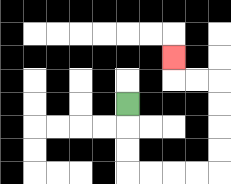{'start': '[5, 4]', 'end': '[7, 2]', 'path_directions': 'D,D,D,R,R,R,R,U,U,U,U,L,L,U', 'path_coordinates': '[[5, 4], [5, 5], [5, 6], [5, 7], [6, 7], [7, 7], [8, 7], [9, 7], [9, 6], [9, 5], [9, 4], [9, 3], [8, 3], [7, 3], [7, 2]]'}